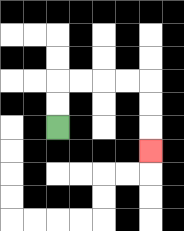{'start': '[2, 5]', 'end': '[6, 6]', 'path_directions': 'U,U,R,R,R,R,D,D,D', 'path_coordinates': '[[2, 5], [2, 4], [2, 3], [3, 3], [4, 3], [5, 3], [6, 3], [6, 4], [6, 5], [6, 6]]'}